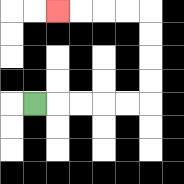{'start': '[1, 4]', 'end': '[2, 0]', 'path_directions': 'R,R,R,R,R,U,U,U,U,L,L,L,L', 'path_coordinates': '[[1, 4], [2, 4], [3, 4], [4, 4], [5, 4], [6, 4], [6, 3], [6, 2], [6, 1], [6, 0], [5, 0], [4, 0], [3, 0], [2, 0]]'}